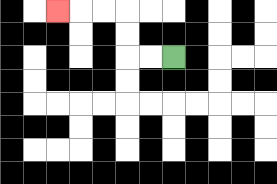{'start': '[7, 2]', 'end': '[2, 0]', 'path_directions': 'L,L,U,U,L,L,L', 'path_coordinates': '[[7, 2], [6, 2], [5, 2], [5, 1], [5, 0], [4, 0], [3, 0], [2, 0]]'}